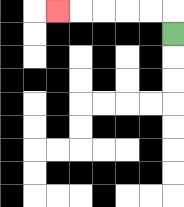{'start': '[7, 1]', 'end': '[2, 0]', 'path_directions': 'U,L,L,L,L,L', 'path_coordinates': '[[7, 1], [7, 0], [6, 0], [5, 0], [4, 0], [3, 0], [2, 0]]'}